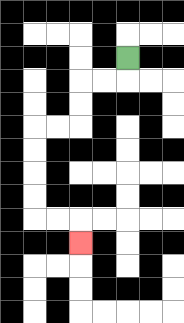{'start': '[5, 2]', 'end': '[3, 10]', 'path_directions': 'D,L,L,D,D,L,L,D,D,D,D,R,R,D', 'path_coordinates': '[[5, 2], [5, 3], [4, 3], [3, 3], [3, 4], [3, 5], [2, 5], [1, 5], [1, 6], [1, 7], [1, 8], [1, 9], [2, 9], [3, 9], [3, 10]]'}